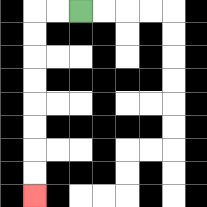{'start': '[3, 0]', 'end': '[1, 8]', 'path_directions': 'L,L,D,D,D,D,D,D,D,D', 'path_coordinates': '[[3, 0], [2, 0], [1, 0], [1, 1], [1, 2], [1, 3], [1, 4], [1, 5], [1, 6], [1, 7], [1, 8]]'}